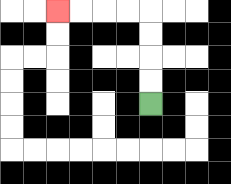{'start': '[6, 4]', 'end': '[2, 0]', 'path_directions': 'U,U,U,U,L,L,L,L', 'path_coordinates': '[[6, 4], [6, 3], [6, 2], [6, 1], [6, 0], [5, 0], [4, 0], [3, 0], [2, 0]]'}